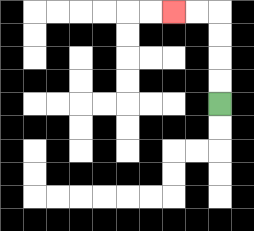{'start': '[9, 4]', 'end': '[7, 0]', 'path_directions': 'U,U,U,U,L,L', 'path_coordinates': '[[9, 4], [9, 3], [9, 2], [9, 1], [9, 0], [8, 0], [7, 0]]'}